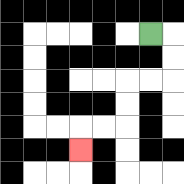{'start': '[6, 1]', 'end': '[3, 6]', 'path_directions': 'R,D,D,L,L,D,D,L,L,D', 'path_coordinates': '[[6, 1], [7, 1], [7, 2], [7, 3], [6, 3], [5, 3], [5, 4], [5, 5], [4, 5], [3, 5], [3, 6]]'}